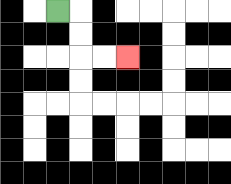{'start': '[2, 0]', 'end': '[5, 2]', 'path_directions': 'R,D,D,R,R', 'path_coordinates': '[[2, 0], [3, 0], [3, 1], [3, 2], [4, 2], [5, 2]]'}